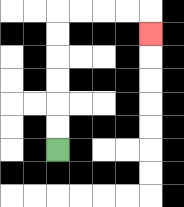{'start': '[2, 6]', 'end': '[6, 1]', 'path_directions': 'U,U,U,U,U,U,R,R,R,R,D', 'path_coordinates': '[[2, 6], [2, 5], [2, 4], [2, 3], [2, 2], [2, 1], [2, 0], [3, 0], [4, 0], [5, 0], [6, 0], [6, 1]]'}